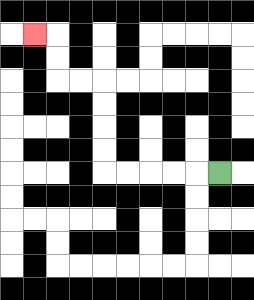{'start': '[9, 7]', 'end': '[1, 1]', 'path_directions': 'L,L,L,L,L,U,U,U,U,L,L,U,U,L', 'path_coordinates': '[[9, 7], [8, 7], [7, 7], [6, 7], [5, 7], [4, 7], [4, 6], [4, 5], [4, 4], [4, 3], [3, 3], [2, 3], [2, 2], [2, 1], [1, 1]]'}